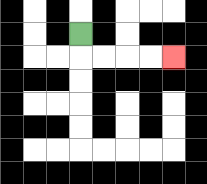{'start': '[3, 1]', 'end': '[7, 2]', 'path_directions': 'D,R,R,R,R', 'path_coordinates': '[[3, 1], [3, 2], [4, 2], [5, 2], [6, 2], [7, 2]]'}